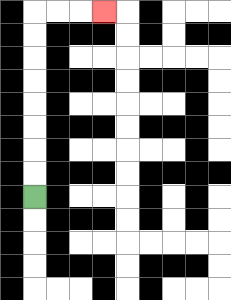{'start': '[1, 8]', 'end': '[4, 0]', 'path_directions': 'U,U,U,U,U,U,U,U,R,R,R', 'path_coordinates': '[[1, 8], [1, 7], [1, 6], [1, 5], [1, 4], [1, 3], [1, 2], [1, 1], [1, 0], [2, 0], [3, 0], [4, 0]]'}